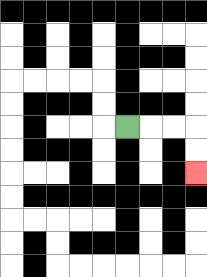{'start': '[5, 5]', 'end': '[8, 7]', 'path_directions': 'R,R,R,D,D', 'path_coordinates': '[[5, 5], [6, 5], [7, 5], [8, 5], [8, 6], [8, 7]]'}